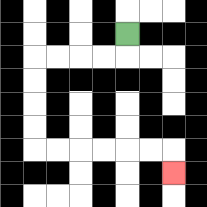{'start': '[5, 1]', 'end': '[7, 7]', 'path_directions': 'D,L,L,L,L,D,D,D,D,R,R,R,R,R,R,D', 'path_coordinates': '[[5, 1], [5, 2], [4, 2], [3, 2], [2, 2], [1, 2], [1, 3], [1, 4], [1, 5], [1, 6], [2, 6], [3, 6], [4, 6], [5, 6], [6, 6], [7, 6], [7, 7]]'}